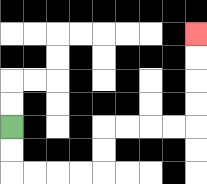{'start': '[0, 5]', 'end': '[8, 1]', 'path_directions': 'D,D,R,R,R,R,U,U,R,R,R,R,U,U,U,U', 'path_coordinates': '[[0, 5], [0, 6], [0, 7], [1, 7], [2, 7], [3, 7], [4, 7], [4, 6], [4, 5], [5, 5], [6, 5], [7, 5], [8, 5], [8, 4], [8, 3], [8, 2], [8, 1]]'}